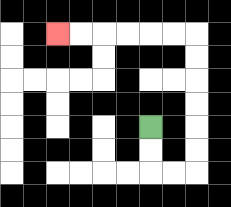{'start': '[6, 5]', 'end': '[2, 1]', 'path_directions': 'D,D,R,R,U,U,U,U,U,U,L,L,L,L,L,L', 'path_coordinates': '[[6, 5], [6, 6], [6, 7], [7, 7], [8, 7], [8, 6], [8, 5], [8, 4], [8, 3], [8, 2], [8, 1], [7, 1], [6, 1], [5, 1], [4, 1], [3, 1], [2, 1]]'}